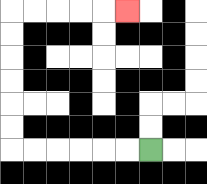{'start': '[6, 6]', 'end': '[5, 0]', 'path_directions': 'L,L,L,L,L,L,U,U,U,U,U,U,R,R,R,R,R', 'path_coordinates': '[[6, 6], [5, 6], [4, 6], [3, 6], [2, 6], [1, 6], [0, 6], [0, 5], [0, 4], [0, 3], [0, 2], [0, 1], [0, 0], [1, 0], [2, 0], [3, 0], [4, 0], [5, 0]]'}